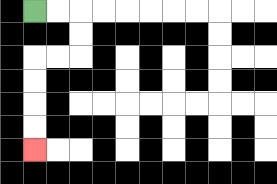{'start': '[1, 0]', 'end': '[1, 6]', 'path_directions': 'R,R,D,D,L,L,D,D,D,D', 'path_coordinates': '[[1, 0], [2, 0], [3, 0], [3, 1], [3, 2], [2, 2], [1, 2], [1, 3], [1, 4], [1, 5], [1, 6]]'}